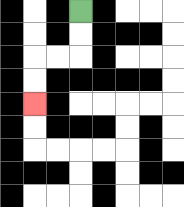{'start': '[3, 0]', 'end': '[1, 4]', 'path_directions': 'D,D,L,L,D,D', 'path_coordinates': '[[3, 0], [3, 1], [3, 2], [2, 2], [1, 2], [1, 3], [1, 4]]'}